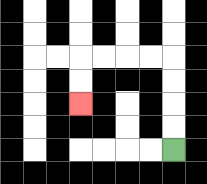{'start': '[7, 6]', 'end': '[3, 4]', 'path_directions': 'U,U,U,U,L,L,L,L,D,D', 'path_coordinates': '[[7, 6], [7, 5], [7, 4], [7, 3], [7, 2], [6, 2], [5, 2], [4, 2], [3, 2], [3, 3], [3, 4]]'}